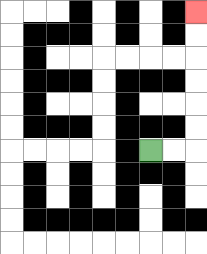{'start': '[6, 6]', 'end': '[8, 0]', 'path_directions': 'R,R,U,U,U,U,U,U', 'path_coordinates': '[[6, 6], [7, 6], [8, 6], [8, 5], [8, 4], [8, 3], [8, 2], [8, 1], [8, 0]]'}